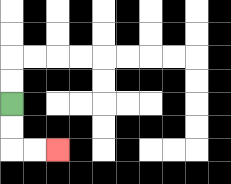{'start': '[0, 4]', 'end': '[2, 6]', 'path_directions': 'D,D,R,R', 'path_coordinates': '[[0, 4], [0, 5], [0, 6], [1, 6], [2, 6]]'}